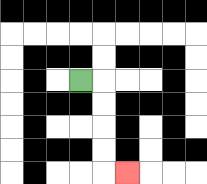{'start': '[3, 3]', 'end': '[5, 7]', 'path_directions': 'R,D,D,D,D,R', 'path_coordinates': '[[3, 3], [4, 3], [4, 4], [4, 5], [4, 6], [4, 7], [5, 7]]'}